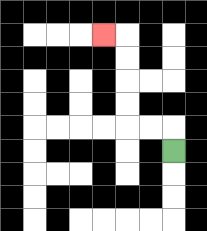{'start': '[7, 6]', 'end': '[4, 1]', 'path_directions': 'U,L,L,U,U,U,U,L', 'path_coordinates': '[[7, 6], [7, 5], [6, 5], [5, 5], [5, 4], [5, 3], [5, 2], [5, 1], [4, 1]]'}